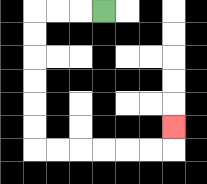{'start': '[4, 0]', 'end': '[7, 5]', 'path_directions': 'L,L,L,D,D,D,D,D,D,R,R,R,R,R,R,U', 'path_coordinates': '[[4, 0], [3, 0], [2, 0], [1, 0], [1, 1], [1, 2], [1, 3], [1, 4], [1, 5], [1, 6], [2, 6], [3, 6], [4, 6], [5, 6], [6, 6], [7, 6], [7, 5]]'}